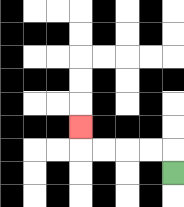{'start': '[7, 7]', 'end': '[3, 5]', 'path_directions': 'U,L,L,L,L,U', 'path_coordinates': '[[7, 7], [7, 6], [6, 6], [5, 6], [4, 6], [3, 6], [3, 5]]'}